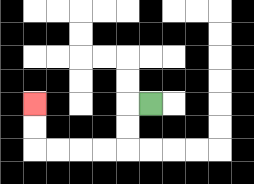{'start': '[6, 4]', 'end': '[1, 4]', 'path_directions': 'L,D,D,L,L,L,L,U,U', 'path_coordinates': '[[6, 4], [5, 4], [5, 5], [5, 6], [4, 6], [3, 6], [2, 6], [1, 6], [1, 5], [1, 4]]'}